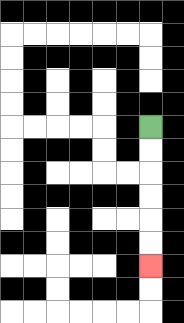{'start': '[6, 5]', 'end': '[6, 11]', 'path_directions': 'D,D,D,D,D,D', 'path_coordinates': '[[6, 5], [6, 6], [6, 7], [6, 8], [6, 9], [6, 10], [6, 11]]'}